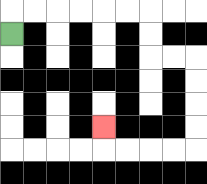{'start': '[0, 1]', 'end': '[4, 5]', 'path_directions': 'U,R,R,R,R,R,R,D,D,R,R,D,D,D,D,L,L,L,L,U', 'path_coordinates': '[[0, 1], [0, 0], [1, 0], [2, 0], [3, 0], [4, 0], [5, 0], [6, 0], [6, 1], [6, 2], [7, 2], [8, 2], [8, 3], [8, 4], [8, 5], [8, 6], [7, 6], [6, 6], [5, 6], [4, 6], [4, 5]]'}